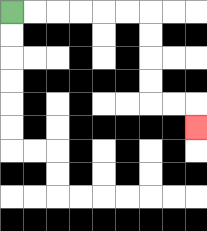{'start': '[0, 0]', 'end': '[8, 5]', 'path_directions': 'R,R,R,R,R,R,D,D,D,D,R,R,D', 'path_coordinates': '[[0, 0], [1, 0], [2, 0], [3, 0], [4, 0], [5, 0], [6, 0], [6, 1], [6, 2], [6, 3], [6, 4], [7, 4], [8, 4], [8, 5]]'}